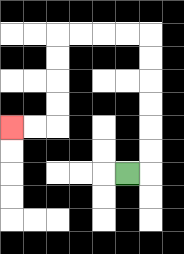{'start': '[5, 7]', 'end': '[0, 5]', 'path_directions': 'R,U,U,U,U,U,U,L,L,L,L,D,D,D,D,L,L', 'path_coordinates': '[[5, 7], [6, 7], [6, 6], [6, 5], [6, 4], [6, 3], [6, 2], [6, 1], [5, 1], [4, 1], [3, 1], [2, 1], [2, 2], [2, 3], [2, 4], [2, 5], [1, 5], [0, 5]]'}